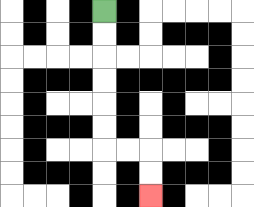{'start': '[4, 0]', 'end': '[6, 8]', 'path_directions': 'D,D,D,D,D,D,R,R,D,D', 'path_coordinates': '[[4, 0], [4, 1], [4, 2], [4, 3], [4, 4], [4, 5], [4, 6], [5, 6], [6, 6], [6, 7], [6, 8]]'}